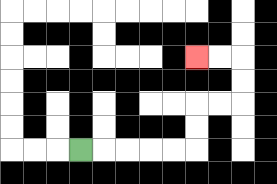{'start': '[3, 6]', 'end': '[8, 2]', 'path_directions': 'R,R,R,R,R,U,U,R,R,U,U,L,L', 'path_coordinates': '[[3, 6], [4, 6], [5, 6], [6, 6], [7, 6], [8, 6], [8, 5], [8, 4], [9, 4], [10, 4], [10, 3], [10, 2], [9, 2], [8, 2]]'}